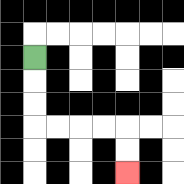{'start': '[1, 2]', 'end': '[5, 7]', 'path_directions': 'D,D,D,R,R,R,R,D,D', 'path_coordinates': '[[1, 2], [1, 3], [1, 4], [1, 5], [2, 5], [3, 5], [4, 5], [5, 5], [5, 6], [5, 7]]'}